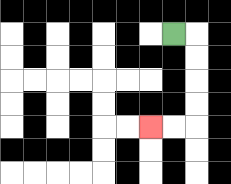{'start': '[7, 1]', 'end': '[6, 5]', 'path_directions': 'R,D,D,D,D,L,L', 'path_coordinates': '[[7, 1], [8, 1], [8, 2], [8, 3], [8, 4], [8, 5], [7, 5], [6, 5]]'}